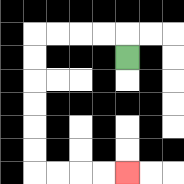{'start': '[5, 2]', 'end': '[5, 7]', 'path_directions': 'U,L,L,L,L,D,D,D,D,D,D,R,R,R,R', 'path_coordinates': '[[5, 2], [5, 1], [4, 1], [3, 1], [2, 1], [1, 1], [1, 2], [1, 3], [1, 4], [1, 5], [1, 6], [1, 7], [2, 7], [3, 7], [4, 7], [5, 7]]'}